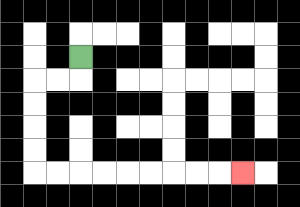{'start': '[3, 2]', 'end': '[10, 7]', 'path_directions': 'D,L,L,D,D,D,D,R,R,R,R,R,R,R,R,R', 'path_coordinates': '[[3, 2], [3, 3], [2, 3], [1, 3], [1, 4], [1, 5], [1, 6], [1, 7], [2, 7], [3, 7], [4, 7], [5, 7], [6, 7], [7, 7], [8, 7], [9, 7], [10, 7]]'}